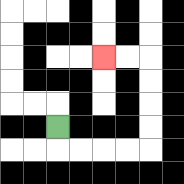{'start': '[2, 5]', 'end': '[4, 2]', 'path_directions': 'D,R,R,R,R,U,U,U,U,L,L', 'path_coordinates': '[[2, 5], [2, 6], [3, 6], [4, 6], [5, 6], [6, 6], [6, 5], [6, 4], [6, 3], [6, 2], [5, 2], [4, 2]]'}